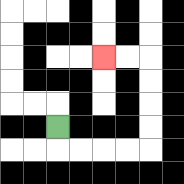{'start': '[2, 5]', 'end': '[4, 2]', 'path_directions': 'D,R,R,R,R,U,U,U,U,L,L', 'path_coordinates': '[[2, 5], [2, 6], [3, 6], [4, 6], [5, 6], [6, 6], [6, 5], [6, 4], [6, 3], [6, 2], [5, 2], [4, 2]]'}